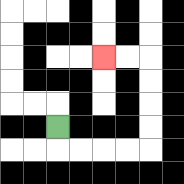{'start': '[2, 5]', 'end': '[4, 2]', 'path_directions': 'D,R,R,R,R,U,U,U,U,L,L', 'path_coordinates': '[[2, 5], [2, 6], [3, 6], [4, 6], [5, 6], [6, 6], [6, 5], [6, 4], [6, 3], [6, 2], [5, 2], [4, 2]]'}